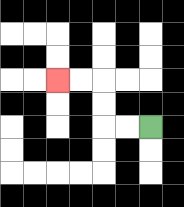{'start': '[6, 5]', 'end': '[2, 3]', 'path_directions': 'L,L,U,U,L,L', 'path_coordinates': '[[6, 5], [5, 5], [4, 5], [4, 4], [4, 3], [3, 3], [2, 3]]'}